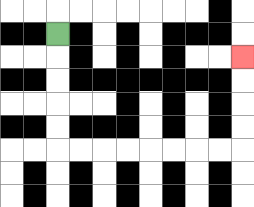{'start': '[2, 1]', 'end': '[10, 2]', 'path_directions': 'D,D,D,D,D,R,R,R,R,R,R,R,R,U,U,U,U', 'path_coordinates': '[[2, 1], [2, 2], [2, 3], [2, 4], [2, 5], [2, 6], [3, 6], [4, 6], [5, 6], [6, 6], [7, 6], [8, 6], [9, 6], [10, 6], [10, 5], [10, 4], [10, 3], [10, 2]]'}